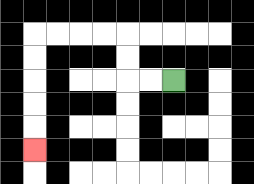{'start': '[7, 3]', 'end': '[1, 6]', 'path_directions': 'L,L,U,U,L,L,L,L,D,D,D,D,D', 'path_coordinates': '[[7, 3], [6, 3], [5, 3], [5, 2], [5, 1], [4, 1], [3, 1], [2, 1], [1, 1], [1, 2], [1, 3], [1, 4], [1, 5], [1, 6]]'}